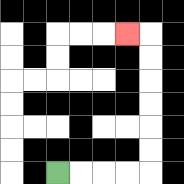{'start': '[2, 7]', 'end': '[5, 1]', 'path_directions': 'R,R,R,R,U,U,U,U,U,U,L', 'path_coordinates': '[[2, 7], [3, 7], [4, 7], [5, 7], [6, 7], [6, 6], [6, 5], [6, 4], [6, 3], [6, 2], [6, 1], [5, 1]]'}